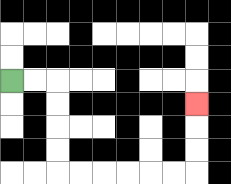{'start': '[0, 3]', 'end': '[8, 4]', 'path_directions': 'R,R,D,D,D,D,R,R,R,R,R,R,U,U,U', 'path_coordinates': '[[0, 3], [1, 3], [2, 3], [2, 4], [2, 5], [2, 6], [2, 7], [3, 7], [4, 7], [5, 7], [6, 7], [7, 7], [8, 7], [8, 6], [8, 5], [8, 4]]'}